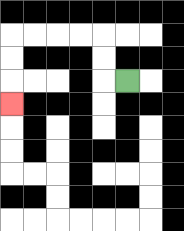{'start': '[5, 3]', 'end': '[0, 4]', 'path_directions': 'L,U,U,L,L,L,L,D,D,D', 'path_coordinates': '[[5, 3], [4, 3], [4, 2], [4, 1], [3, 1], [2, 1], [1, 1], [0, 1], [0, 2], [0, 3], [0, 4]]'}